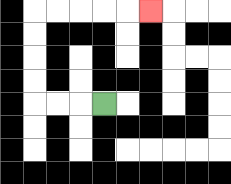{'start': '[4, 4]', 'end': '[6, 0]', 'path_directions': 'L,L,L,U,U,U,U,R,R,R,R,R', 'path_coordinates': '[[4, 4], [3, 4], [2, 4], [1, 4], [1, 3], [1, 2], [1, 1], [1, 0], [2, 0], [3, 0], [4, 0], [5, 0], [6, 0]]'}